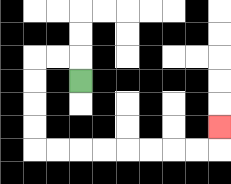{'start': '[3, 3]', 'end': '[9, 5]', 'path_directions': 'U,L,L,D,D,D,D,R,R,R,R,R,R,R,R,U', 'path_coordinates': '[[3, 3], [3, 2], [2, 2], [1, 2], [1, 3], [1, 4], [1, 5], [1, 6], [2, 6], [3, 6], [4, 6], [5, 6], [6, 6], [7, 6], [8, 6], [9, 6], [9, 5]]'}